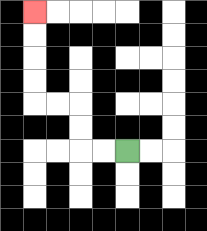{'start': '[5, 6]', 'end': '[1, 0]', 'path_directions': 'L,L,U,U,L,L,U,U,U,U', 'path_coordinates': '[[5, 6], [4, 6], [3, 6], [3, 5], [3, 4], [2, 4], [1, 4], [1, 3], [1, 2], [1, 1], [1, 0]]'}